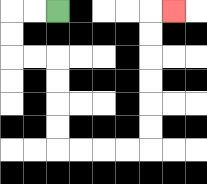{'start': '[2, 0]', 'end': '[7, 0]', 'path_directions': 'L,L,D,D,R,R,D,D,D,D,R,R,R,R,U,U,U,U,U,U,R', 'path_coordinates': '[[2, 0], [1, 0], [0, 0], [0, 1], [0, 2], [1, 2], [2, 2], [2, 3], [2, 4], [2, 5], [2, 6], [3, 6], [4, 6], [5, 6], [6, 6], [6, 5], [6, 4], [6, 3], [6, 2], [6, 1], [6, 0], [7, 0]]'}